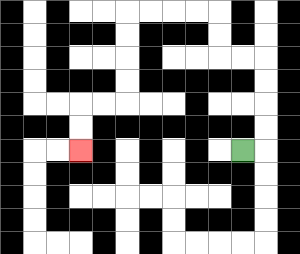{'start': '[10, 6]', 'end': '[3, 6]', 'path_directions': 'R,U,U,U,U,L,L,U,U,L,L,L,L,D,D,D,D,L,L,D,D', 'path_coordinates': '[[10, 6], [11, 6], [11, 5], [11, 4], [11, 3], [11, 2], [10, 2], [9, 2], [9, 1], [9, 0], [8, 0], [7, 0], [6, 0], [5, 0], [5, 1], [5, 2], [5, 3], [5, 4], [4, 4], [3, 4], [3, 5], [3, 6]]'}